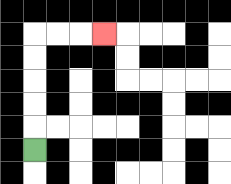{'start': '[1, 6]', 'end': '[4, 1]', 'path_directions': 'U,U,U,U,U,R,R,R', 'path_coordinates': '[[1, 6], [1, 5], [1, 4], [1, 3], [1, 2], [1, 1], [2, 1], [3, 1], [4, 1]]'}